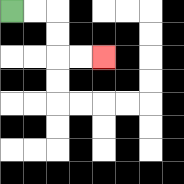{'start': '[0, 0]', 'end': '[4, 2]', 'path_directions': 'R,R,D,D,R,R', 'path_coordinates': '[[0, 0], [1, 0], [2, 0], [2, 1], [2, 2], [3, 2], [4, 2]]'}